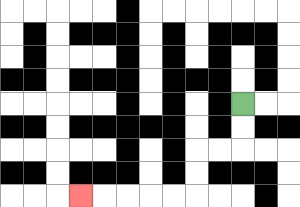{'start': '[10, 4]', 'end': '[3, 8]', 'path_directions': 'D,D,L,L,D,D,L,L,L,L,L', 'path_coordinates': '[[10, 4], [10, 5], [10, 6], [9, 6], [8, 6], [8, 7], [8, 8], [7, 8], [6, 8], [5, 8], [4, 8], [3, 8]]'}